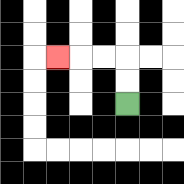{'start': '[5, 4]', 'end': '[2, 2]', 'path_directions': 'U,U,L,L,L', 'path_coordinates': '[[5, 4], [5, 3], [5, 2], [4, 2], [3, 2], [2, 2]]'}